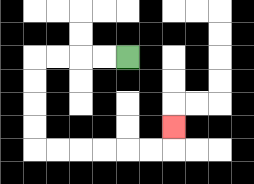{'start': '[5, 2]', 'end': '[7, 5]', 'path_directions': 'L,L,L,L,D,D,D,D,R,R,R,R,R,R,U', 'path_coordinates': '[[5, 2], [4, 2], [3, 2], [2, 2], [1, 2], [1, 3], [1, 4], [1, 5], [1, 6], [2, 6], [3, 6], [4, 6], [5, 6], [6, 6], [7, 6], [7, 5]]'}